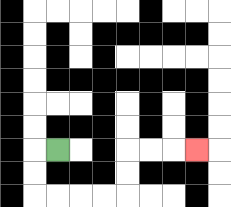{'start': '[2, 6]', 'end': '[8, 6]', 'path_directions': 'L,D,D,R,R,R,R,U,U,R,R,R', 'path_coordinates': '[[2, 6], [1, 6], [1, 7], [1, 8], [2, 8], [3, 8], [4, 8], [5, 8], [5, 7], [5, 6], [6, 6], [7, 6], [8, 6]]'}